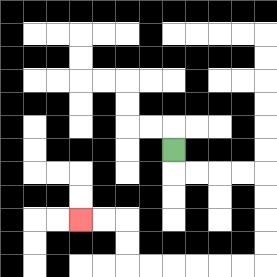{'start': '[7, 6]', 'end': '[3, 9]', 'path_directions': 'D,R,R,R,R,D,D,D,D,L,L,L,L,L,L,U,U,L,L', 'path_coordinates': '[[7, 6], [7, 7], [8, 7], [9, 7], [10, 7], [11, 7], [11, 8], [11, 9], [11, 10], [11, 11], [10, 11], [9, 11], [8, 11], [7, 11], [6, 11], [5, 11], [5, 10], [5, 9], [4, 9], [3, 9]]'}